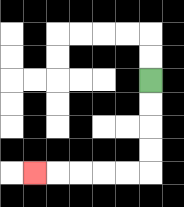{'start': '[6, 3]', 'end': '[1, 7]', 'path_directions': 'D,D,D,D,L,L,L,L,L', 'path_coordinates': '[[6, 3], [6, 4], [6, 5], [6, 6], [6, 7], [5, 7], [4, 7], [3, 7], [2, 7], [1, 7]]'}